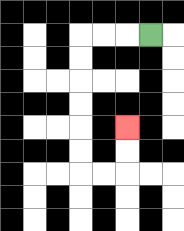{'start': '[6, 1]', 'end': '[5, 5]', 'path_directions': 'L,L,L,D,D,D,D,D,D,R,R,U,U', 'path_coordinates': '[[6, 1], [5, 1], [4, 1], [3, 1], [3, 2], [3, 3], [3, 4], [3, 5], [3, 6], [3, 7], [4, 7], [5, 7], [5, 6], [5, 5]]'}